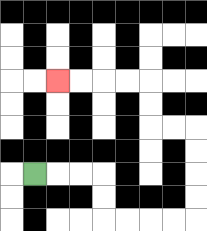{'start': '[1, 7]', 'end': '[2, 3]', 'path_directions': 'R,R,R,D,D,R,R,R,R,U,U,U,U,L,L,U,U,L,L,L,L', 'path_coordinates': '[[1, 7], [2, 7], [3, 7], [4, 7], [4, 8], [4, 9], [5, 9], [6, 9], [7, 9], [8, 9], [8, 8], [8, 7], [8, 6], [8, 5], [7, 5], [6, 5], [6, 4], [6, 3], [5, 3], [4, 3], [3, 3], [2, 3]]'}